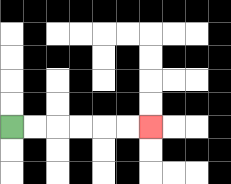{'start': '[0, 5]', 'end': '[6, 5]', 'path_directions': 'R,R,R,R,R,R', 'path_coordinates': '[[0, 5], [1, 5], [2, 5], [3, 5], [4, 5], [5, 5], [6, 5]]'}